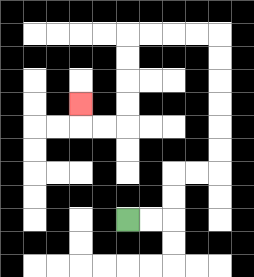{'start': '[5, 9]', 'end': '[3, 4]', 'path_directions': 'R,R,U,U,R,R,U,U,U,U,U,U,L,L,L,L,D,D,D,D,L,L,U', 'path_coordinates': '[[5, 9], [6, 9], [7, 9], [7, 8], [7, 7], [8, 7], [9, 7], [9, 6], [9, 5], [9, 4], [9, 3], [9, 2], [9, 1], [8, 1], [7, 1], [6, 1], [5, 1], [5, 2], [5, 3], [5, 4], [5, 5], [4, 5], [3, 5], [3, 4]]'}